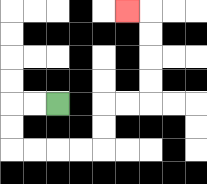{'start': '[2, 4]', 'end': '[5, 0]', 'path_directions': 'L,L,D,D,R,R,R,R,U,U,R,R,U,U,U,U,L', 'path_coordinates': '[[2, 4], [1, 4], [0, 4], [0, 5], [0, 6], [1, 6], [2, 6], [3, 6], [4, 6], [4, 5], [4, 4], [5, 4], [6, 4], [6, 3], [6, 2], [6, 1], [6, 0], [5, 0]]'}